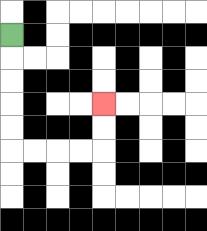{'start': '[0, 1]', 'end': '[4, 4]', 'path_directions': 'D,D,D,D,D,R,R,R,R,U,U', 'path_coordinates': '[[0, 1], [0, 2], [0, 3], [0, 4], [0, 5], [0, 6], [1, 6], [2, 6], [3, 6], [4, 6], [4, 5], [4, 4]]'}